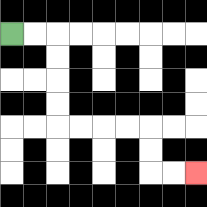{'start': '[0, 1]', 'end': '[8, 7]', 'path_directions': 'R,R,D,D,D,D,R,R,R,R,D,D,R,R', 'path_coordinates': '[[0, 1], [1, 1], [2, 1], [2, 2], [2, 3], [2, 4], [2, 5], [3, 5], [4, 5], [5, 5], [6, 5], [6, 6], [6, 7], [7, 7], [8, 7]]'}